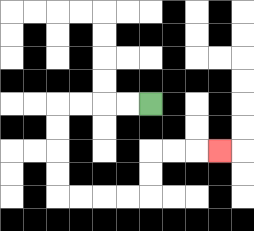{'start': '[6, 4]', 'end': '[9, 6]', 'path_directions': 'L,L,L,L,D,D,D,D,R,R,R,R,U,U,R,R,R', 'path_coordinates': '[[6, 4], [5, 4], [4, 4], [3, 4], [2, 4], [2, 5], [2, 6], [2, 7], [2, 8], [3, 8], [4, 8], [5, 8], [6, 8], [6, 7], [6, 6], [7, 6], [8, 6], [9, 6]]'}